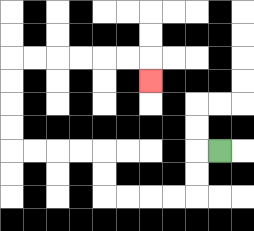{'start': '[9, 6]', 'end': '[6, 3]', 'path_directions': 'L,D,D,L,L,L,L,U,U,L,L,L,L,U,U,U,U,R,R,R,R,R,R,D', 'path_coordinates': '[[9, 6], [8, 6], [8, 7], [8, 8], [7, 8], [6, 8], [5, 8], [4, 8], [4, 7], [4, 6], [3, 6], [2, 6], [1, 6], [0, 6], [0, 5], [0, 4], [0, 3], [0, 2], [1, 2], [2, 2], [3, 2], [4, 2], [5, 2], [6, 2], [6, 3]]'}